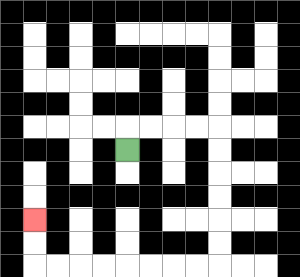{'start': '[5, 6]', 'end': '[1, 9]', 'path_directions': 'U,R,R,R,R,D,D,D,D,D,D,L,L,L,L,L,L,L,L,U,U', 'path_coordinates': '[[5, 6], [5, 5], [6, 5], [7, 5], [8, 5], [9, 5], [9, 6], [9, 7], [9, 8], [9, 9], [9, 10], [9, 11], [8, 11], [7, 11], [6, 11], [5, 11], [4, 11], [3, 11], [2, 11], [1, 11], [1, 10], [1, 9]]'}